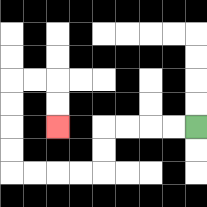{'start': '[8, 5]', 'end': '[2, 5]', 'path_directions': 'L,L,L,L,D,D,L,L,L,L,U,U,U,U,R,R,D,D', 'path_coordinates': '[[8, 5], [7, 5], [6, 5], [5, 5], [4, 5], [4, 6], [4, 7], [3, 7], [2, 7], [1, 7], [0, 7], [0, 6], [0, 5], [0, 4], [0, 3], [1, 3], [2, 3], [2, 4], [2, 5]]'}